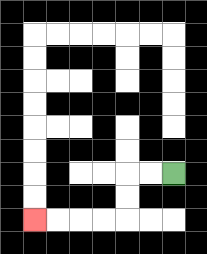{'start': '[7, 7]', 'end': '[1, 9]', 'path_directions': 'L,L,D,D,L,L,L,L', 'path_coordinates': '[[7, 7], [6, 7], [5, 7], [5, 8], [5, 9], [4, 9], [3, 9], [2, 9], [1, 9]]'}